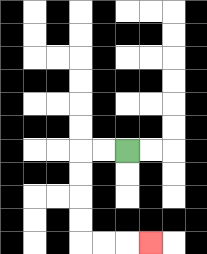{'start': '[5, 6]', 'end': '[6, 10]', 'path_directions': 'L,L,D,D,D,D,R,R,R', 'path_coordinates': '[[5, 6], [4, 6], [3, 6], [3, 7], [3, 8], [3, 9], [3, 10], [4, 10], [5, 10], [6, 10]]'}